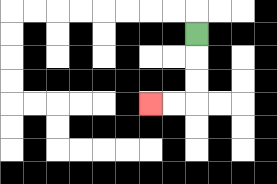{'start': '[8, 1]', 'end': '[6, 4]', 'path_directions': 'D,D,D,L,L', 'path_coordinates': '[[8, 1], [8, 2], [8, 3], [8, 4], [7, 4], [6, 4]]'}